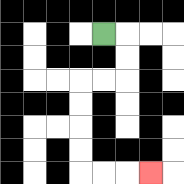{'start': '[4, 1]', 'end': '[6, 7]', 'path_directions': 'R,D,D,L,L,D,D,D,D,R,R,R', 'path_coordinates': '[[4, 1], [5, 1], [5, 2], [5, 3], [4, 3], [3, 3], [3, 4], [3, 5], [3, 6], [3, 7], [4, 7], [5, 7], [6, 7]]'}